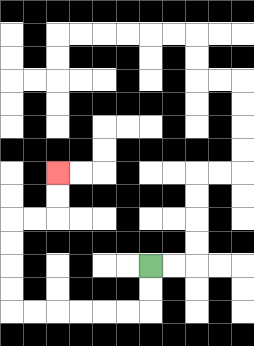{'start': '[6, 11]', 'end': '[2, 7]', 'path_directions': 'D,D,L,L,L,L,L,L,U,U,U,U,R,R,U,U', 'path_coordinates': '[[6, 11], [6, 12], [6, 13], [5, 13], [4, 13], [3, 13], [2, 13], [1, 13], [0, 13], [0, 12], [0, 11], [0, 10], [0, 9], [1, 9], [2, 9], [2, 8], [2, 7]]'}